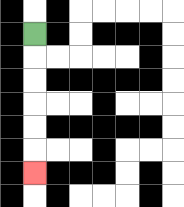{'start': '[1, 1]', 'end': '[1, 7]', 'path_directions': 'D,D,D,D,D,D', 'path_coordinates': '[[1, 1], [1, 2], [1, 3], [1, 4], [1, 5], [1, 6], [1, 7]]'}